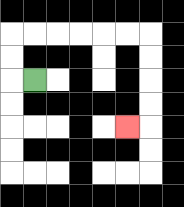{'start': '[1, 3]', 'end': '[5, 5]', 'path_directions': 'L,U,U,R,R,R,R,R,R,D,D,D,D,L', 'path_coordinates': '[[1, 3], [0, 3], [0, 2], [0, 1], [1, 1], [2, 1], [3, 1], [4, 1], [5, 1], [6, 1], [6, 2], [6, 3], [6, 4], [6, 5], [5, 5]]'}